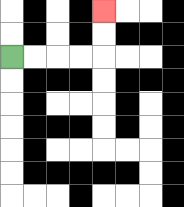{'start': '[0, 2]', 'end': '[4, 0]', 'path_directions': 'R,R,R,R,U,U', 'path_coordinates': '[[0, 2], [1, 2], [2, 2], [3, 2], [4, 2], [4, 1], [4, 0]]'}